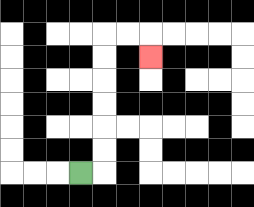{'start': '[3, 7]', 'end': '[6, 2]', 'path_directions': 'R,U,U,U,U,U,U,R,R,D', 'path_coordinates': '[[3, 7], [4, 7], [4, 6], [4, 5], [4, 4], [4, 3], [4, 2], [4, 1], [5, 1], [6, 1], [6, 2]]'}